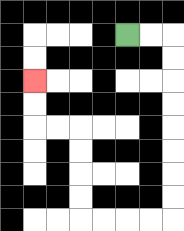{'start': '[5, 1]', 'end': '[1, 3]', 'path_directions': 'R,R,D,D,D,D,D,D,D,D,L,L,L,L,U,U,U,U,L,L,U,U', 'path_coordinates': '[[5, 1], [6, 1], [7, 1], [7, 2], [7, 3], [7, 4], [7, 5], [7, 6], [7, 7], [7, 8], [7, 9], [6, 9], [5, 9], [4, 9], [3, 9], [3, 8], [3, 7], [3, 6], [3, 5], [2, 5], [1, 5], [1, 4], [1, 3]]'}